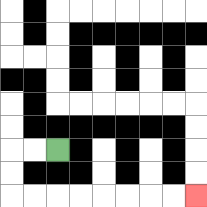{'start': '[2, 6]', 'end': '[8, 8]', 'path_directions': 'L,L,D,D,R,R,R,R,R,R,R,R', 'path_coordinates': '[[2, 6], [1, 6], [0, 6], [0, 7], [0, 8], [1, 8], [2, 8], [3, 8], [4, 8], [5, 8], [6, 8], [7, 8], [8, 8]]'}